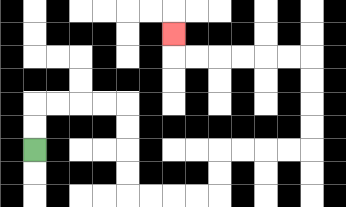{'start': '[1, 6]', 'end': '[7, 1]', 'path_directions': 'U,U,R,R,R,R,D,D,D,D,R,R,R,R,U,U,R,R,R,R,U,U,U,U,L,L,L,L,L,L,U', 'path_coordinates': '[[1, 6], [1, 5], [1, 4], [2, 4], [3, 4], [4, 4], [5, 4], [5, 5], [5, 6], [5, 7], [5, 8], [6, 8], [7, 8], [8, 8], [9, 8], [9, 7], [9, 6], [10, 6], [11, 6], [12, 6], [13, 6], [13, 5], [13, 4], [13, 3], [13, 2], [12, 2], [11, 2], [10, 2], [9, 2], [8, 2], [7, 2], [7, 1]]'}